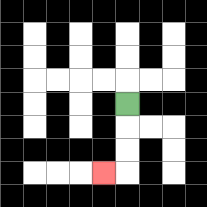{'start': '[5, 4]', 'end': '[4, 7]', 'path_directions': 'D,D,D,L', 'path_coordinates': '[[5, 4], [5, 5], [5, 6], [5, 7], [4, 7]]'}